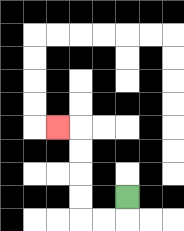{'start': '[5, 8]', 'end': '[2, 5]', 'path_directions': 'D,L,L,U,U,U,U,L', 'path_coordinates': '[[5, 8], [5, 9], [4, 9], [3, 9], [3, 8], [3, 7], [3, 6], [3, 5], [2, 5]]'}